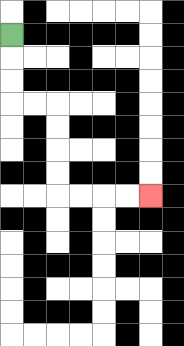{'start': '[0, 1]', 'end': '[6, 8]', 'path_directions': 'D,D,D,R,R,D,D,D,D,R,R,R,R', 'path_coordinates': '[[0, 1], [0, 2], [0, 3], [0, 4], [1, 4], [2, 4], [2, 5], [2, 6], [2, 7], [2, 8], [3, 8], [4, 8], [5, 8], [6, 8]]'}